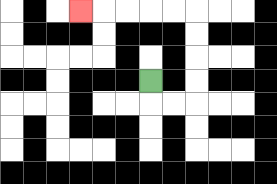{'start': '[6, 3]', 'end': '[3, 0]', 'path_directions': 'D,R,R,U,U,U,U,L,L,L,L,L', 'path_coordinates': '[[6, 3], [6, 4], [7, 4], [8, 4], [8, 3], [8, 2], [8, 1], [8, 0], [7, 0], [6, 0], [5, 0], [4, 0], [3, 0]]'}